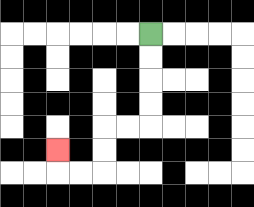{'start': '[6, 1]', 'end': '[2, 6]', 'path_directions': 'D,D,D,D,L,L,D,D,L,L,U', 'path_coordinates': '[[6, 1], [6, 2], [6, 3], [6, 4], [6, 5], [5, 5], [4, 5], [4, 6], [4, 7], [3, 7], [2, 7], [2, 6]]'}